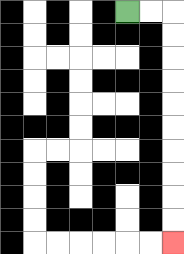{'start': '[5, 0]', 'end': '[7, 10]', 'path_directions': 'R,R,D,D,D,D,D,D,D,D,D,D', 'path_coordinates': '[[5, 0], [6, 0], [7, 0], [7, 1], [7, 2], [7, 3], [7, 4], [7, 5], [7, 6], [7, 7], [7, 8], [7, 9], [7, 10]]'}